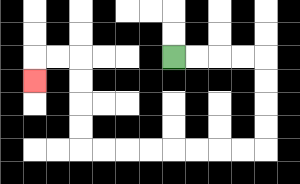{'start': '[7, 2]', 'end': '[1, 3]', 'path_directions': 'R,R,R,R,D,D,D,D,L,L,L,L,L,L,L,L,U,U,U,U,L,L,D', 'path_coordinates': '[[7, 2], [8, 2], [9, 2], [10, 2], [11, 2], [11, 3], [11, 4], [11, 5], [11, 6], [10, 6], [9, 6], [8, 6], [7, 6], [6, 6], [5, 6], [4, 6], [3, 6], [3, 5], [3, 4], [3, 3], [3, 2], [2, 2], [1, 2], [1, 3]]'}